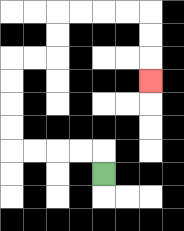{'start': '[4, 7]', 'end': '[6, 3]', 'path_directions': 'U,L,L,L,L,U,U,U,U,R,R,U,U,R,R,R,R,D,D,D', 'path_coordinates': '[[4, 7], [4, 6], [3, 6], [2, 6], [1, 6], [0, 6], [0, 5], [0, 4], [0, 3], [0, 2], [1, 2], [2, 2], [2, 1], [2, 0], [3, 0], [4, 0], [5, 0], [6, 0], [6, 1], [6, 2], [6, 3]]'}